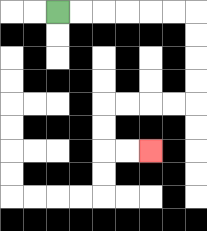{'start': '[2, 0]', 'end': '[6, 6]', 'path_directions': 'R,R,R,R,R,R,D,D,D,D,L,L,L,L,D,D,R,R', 'path_coordinates': '[[2, 0], [3, 0], [4, 0], [5, 0], [6, 0], [7, 0], [8, 0], [8, 1], [8, 2], [8, 3], [8, 4], [7, 4], [6, 4], [5, 4], [4, 4], [4, 5], [4, 6], [5, 6], [6, 6]]'}